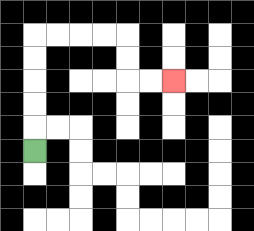{'start': '[1, 6]', 'end': '[7, 3]', 'path_directions': 'U,U,U,U,U,R,R,R,R,D,D,R,R', 'path_coordinates': '[[1, 6], [1, 5], [1, 4], [1, 3], [1, 2], [1, 1], [2, 1], [3, 1], [4, 1], [5, 1], [5, 2], [5, 3], [6, 3], [7, 3]]'}